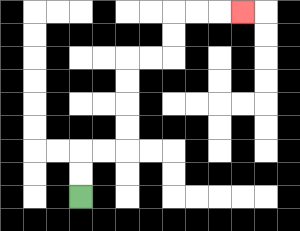{'start': '[3, 8]', 'end': '[10, 0]', 'path_directions': 'U,U,R,R,U,U,U,U,R,R,U,U,R,R,R', 'path_coordinates': '[[3, 8], [3, 7], [3, 6], [4, 6], [5, 6], [5, 5], [5, 4], [5, 3], [5, 2], [6, 2], [7, 2], [7, 1], [7, 0], [8, 0], [9, 0], [10, 0]]'}